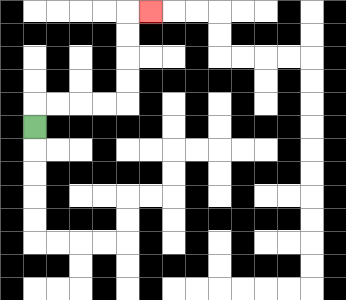{'start': '[1, 5]', 'end': '[6, 0]', 'path_directions': 'U,R,R,R,R,U,U,U,U,R', 'path_coordinates': '[[1, 5], [1, 4], [2, 4], [3, 4], [4, 4], [5, 4], [5, 3], [5, 2], [5, 1], [5, 0], [6, 0]]'}